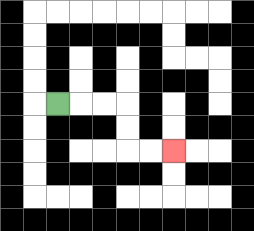{'start': '[2, 4]', 'end': '[7, 6]', 'path_directions': 'R,R,R,D,D,R,R', 'path_coordinates': '[[2, 4], [3, 4], [4, 4], [5, 4], [5, 5], [5, 6], [6, 6], [7, 6]]'}